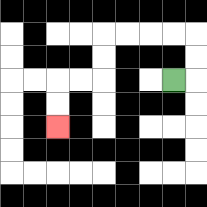{'start': '[7, 3]', 'end': '[2, 5]', 'path_directions': 'R,U,U,L,L,L,L,D,D,L,L,D,D', 'path_coordinates': '[[7, 3], [8, 3], [8, 2], [8, 1], [7, 1], [6, 1], [5, 1], [4, 1], [4, 2], [4, 3], [3, 3], [2, 3], [2, 4], [2, 5]]'}